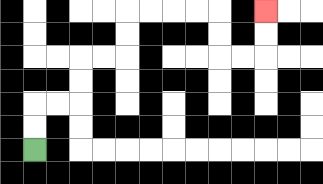{'start': '[1, 6]', 'end': '[11, 0]', 'path_directions': 'U,U,R,R,U,U,R,R,U,U,R,R,R,R,D,D,R,R,U,U', 'path_coordinates': '[[1, 6], [1, 5], [1, 4], [2, 4], [3, 4], [3, 3], [3, 2], [4, 2], [5, 2], [5, 1], [5, 0], [6, 0], [7, 0], [8, 0], [9, 0], [9, 1], [9, 2], [10, 2], [11, 2], [11, 1], [11, 0]]'}